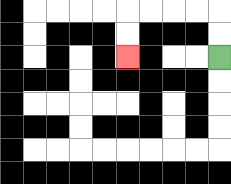{'start': '[9, 2]', 'end': '[5, 2]', 'path_directions': 'U,U,L,L,L,L,D,D', 'path_coordinates': '[[9, 2], [9, 1], [9, 0], [8, 0], [7, 0], [6, 0], [5, 0], [5, 1], [5, 2]]'}